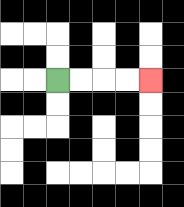{'start': '[2, 3]', 'end': '[6, 3]', 'path_directions': 'R,R,R,R', 'path_coordinates': '[[2, 3], [3, 3], [4, 3], [5, 3], [6, 3]]'}